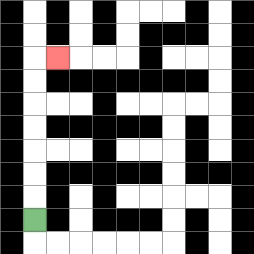{'start': '[1, 9]', 'end': '[2, 2]', 'path_directions': 'U,U,U,U,U,U,U,R', 'path_coordinates': '[[1, 9], [1, 8], [1, 7], [1, 6], [1, 5], [1, 4], [1, 3], [1, 2], [2, 2]]'}